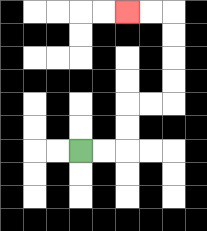{'start': '[3, 6]', 'end': '[5, 0]', 'path_directions': 'R,R,U,U,R,R,U,U,U,U,L,L', 'path_coordinates': '[[3, 6], [4, 6], [5, 6], [5, 5], [5, 4], [6, 4], [7, 4], [7, 3], [7, 2], [7, 1], [7, 0], [6, 0], [5, 0]]'}